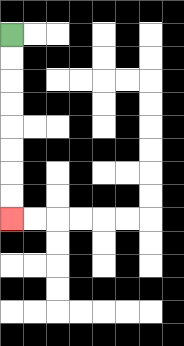{'start': '[0, 1]', 'end': '[0, 9]', 'path_directions': 'D,D,D,D,D,D,D,D', 'path_coordinates': '[[0, 1], [0, 2], [0, 3], [0, 4], [0, 5], [0, 6], [0, 7], [0, 8], [0, 9]]'}